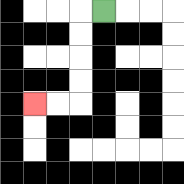{'start': '[4, 0]', 'end': '[1, 4]', 'path_directions': 'L,D,D,D,D,L,L', 'path_coordinates': '[[4, 0], [3, 0], [3, 1], [3, 2], [3, 3], [3, 4], [2, 4], [1, 4]]'}